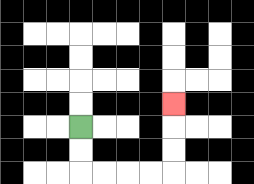{'start': '[3, 5]', 'end': '[7, 4]', 'path_directions': 'D,D,R,R,R,R,U,U,U', 'path_coordinates': '[[3, 5], [3, 6], [3, 7], [4, 7], [5, 7], [6, 7], [7, 7], [7, 6], [7, 5], [7, 4]]'}